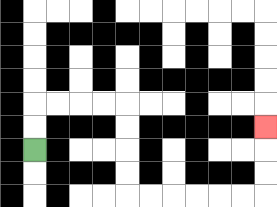{'start': '[1, 6]', 'end': '[11, 5]', 'path_directions': 'U,U,R,R,R,R,D,D,D,D,R,R,R,R,R,R,U,U,U', 'path_coordinates': '[[1, 6], [1, 5], [1, 4], [2, 4], [3, 4], [4, 4], [5, 4], [5, 5], [5, 6], [5, 7], [5, 8], [6, 8], [7, 8], [8, 8], [9, 8], [10, 8], [11, 8], [11, 7], [11, 6], [11, 5]]'}